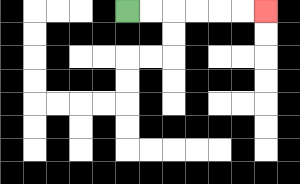{'start': '[5, 0]', 'end': '[11, 0]', 'path_directions': 'R,R,R,R,R,R', 'path_coordinates': '[[5, 0], [6, 0], [7, 0], [8, 0], [9, 0], [10, 0], [11, 0]]'}